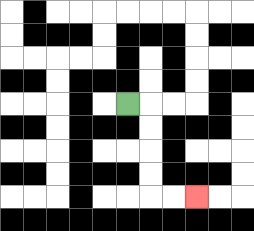{'start': '[5, 4]', 'end': '[8, 8]', 'path_directions': 'R,D,D,D,D,R,R', 'path_coordinates': '[[5, 4], [6, 4], [6, 5], [6, 6], [6, 7], [6, 8], [7, 8], [8, 8]]'}